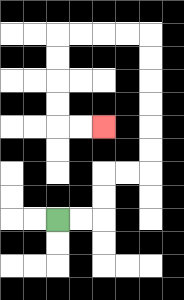{'start': '[2, 9]', 'end': '[4, 5]', 'path_directions': 'R,R,U,U,R,R,U,U,U,U,U,U,L,L,L,L,D,D,D,D,R,R', 'path_coordinates': '[[2, 9], [3, 9], [4, 9], [4, 8], [4, 7], [5, 7], [6, 7], [6, 6], [6, 5], [6, 4], [6, 3], [6, 2], [6, 1], [5, 1], [4, 1], [3, 1], [2, 1], [2, 2], [2, 3], [2, 4], [2, 5], [3, 5], [4, 5]]'}